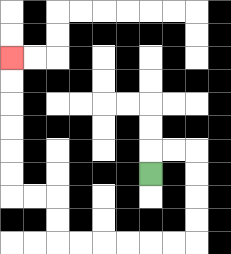{'start': '[6, 7]', 'end': '[0, 2]', 'path_directions': 'U,R,R,D,D,D,D,L,L,L,L,L,L,U,U,L,L,U,U,U,U,U,U', 'path_coordinates': '[[6, 7], [6, 6], [7, 6], [8, 6], [8, 7], [8, 8], [8, 9], [8, 10], [7, 10], [6, 10], [5, 10], [4, 10], [3, 10], [2, 10], [2, 9], [2, 8], [1, 8], [0, 8], [0, 7], [0, 6], [0, 5], [0, 4], [0, 3], [0, 2]]'}